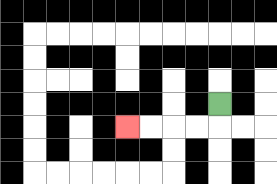{'start': '[9, 4]', 'end': '[5, 5]', 'path_directions': 'D,L,L,L,L', 'path_coordinates': '[[9, 4], [9, 5], [8, 5], [7, 5], [6, 5], [5, 5]]'}